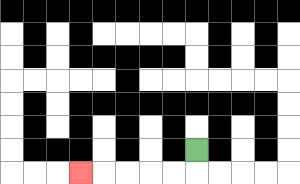{'start': '[8, 6]', 'end': '[3, 7]', 'path_directions': 'D,L,L,L,L,L', 'path_coordinates': '[[8, 6], [8, 7], [7, 7], [6, 7], [5, 7], [4, 7], [3, 7]]'}